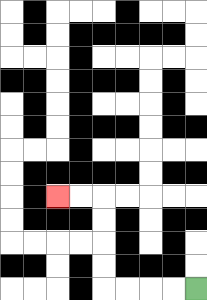{'start': '[8, 12]', 'end': '[2, 8]', 'path_directions': 'L,L,L,L,U,U,U,U,L,L', 'path_coordinates': '[[8, 12], [7, 12], [6, 12], [5, 12], [4, 12], [4, 11], [4, 10], [4, 9], [4, 8], [3, 8], [2, 8]]'}